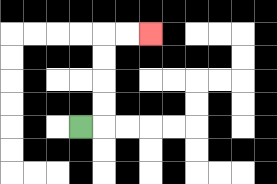{'start': '[3, 5]', 'end': '[6, 1]', 'path_directions': 'R,U,U,U,U,R,R', 'path_coordinates': '[[3, 5], [4, 5], [4, 4], [4, 3], [4, 2], [4, 1], [5, 1], [6, 1]]'}